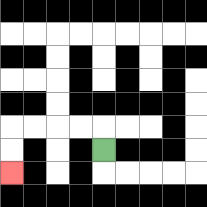{'start': '[4, 6]', 'end': '[0, 7]', 'path_directions': 'U,L,L,L,L,D,D', 'path_coordinates': '[[4, 6], [4, 5], [3, 5], [2, 5], [1, 5], [0, 5], [0, 6], [0, 7]]'}